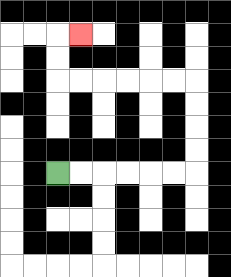{'start': '[2, 7]', 'end': '[3, 1]', 'path_directions': 'R,R,R,R,R,R,U,U,U,U,L,L,L,L,L,L,U,U,R', 'path_coordinates': '[[2, 7], [3, 7], [4, 7], [5, 7], [6, 7], [7, 7], [8, 7], [8, 6], [8, 5], [8, 4], [8, 3], [7, 3], [6, 3], [5, 3], [4, 3], [3, 3], [2, 3], [2, 2], [2, 1], [3, 1]]'}